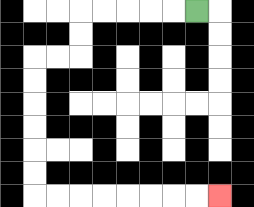{'start': '[8, 0]', 'end': '[9, 8]', 'path_directions': 'L,L,L,L,L,D,D,L,L,D,D,D,D,D,D,R,R,R,R,R,R,R,R', 'path_coordinates': '[[8, 0], [7, 0], [6, 0], [5, 0], [4, 0], [3, 0], [3, 1], [3, 2], [2, 2], [1, 2], [1, 3], [1, 4], [1, 5], [1, 6], [1, 7], [1, 8], [2, 8], [3, 8], [4, 8], [5, 8], [6, 8], [7, 8], [8, 8], [9, 8]]'}